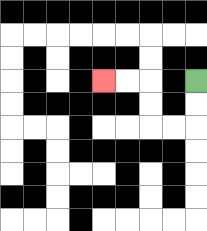{'start': '[8, 3]', 'end': '[4, 3]', 'path_directions': 'D,D,L,L,U,U,L,L', 'path_coordinates': '[[8, 3], [8, 4], [8, 5], [7, 5], [6, 5], [6, 4], [6, 3], [5, 3], [4, 3]]'}